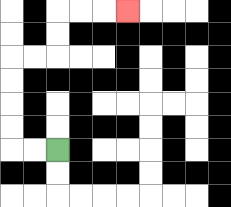{'start': '[2, 6]', 'end': '[5, 0]', 'path_directions': 'L,L,U,U,U,U,R,R,U,U,R,R,R', 'path_coordinates': '[[2, 6], [1, 6], [0, 6], [0, 5], [0, 4], [0, 3], [0, 2], [1, 2], [2, 2], [2, 1], [2, 0], [3, 0], [4, 0], [5, 0]]'}